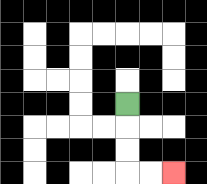{'start': '[5, 4]', 'end': '[7, 7]', 'path_directions': 'D,D,D,R,R', 'path_coordinates': '[[5, 4], [5, 5], [5, 6], [5, 7], [6, 7], [7, 7]]'}